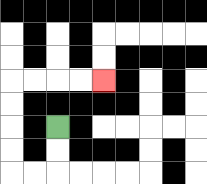{'start': '[2, 5]', 'end': '[4, 3]', 'path_directions': 'D,D,L,L,U,U,U,U,R,R,R,R', 'path_coordinates': '[[2, 5], [2, 6], [2, 7], [1, 7], [0, 7], [0, 6], [0, 5], [0, 4], [0, 3], [1, 3], [2, 3], [3, 3], [4, 3]]'}